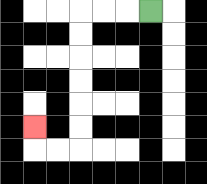{'start': '[6, 0]', 'end': '[1, 5]', 'path_directions': 'L,L,L,D,D,D,D,D,D,L,L,U', 'path_coordinates': '[[6, 0], [5, 0], [4, 0], [3, 0], [3, 1], [3, 2], [3, 3], [3, 4], [3, 5], [3, 6], [2, 6], [1, 6], [1, 5]]'}